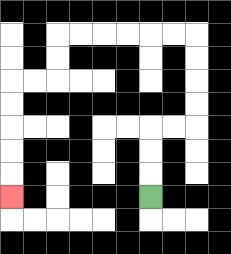{'start': '[6, 8]', 'end': '[0, 8]', 'path_directions': 'U,U,U,R,R,U,U,U,U,L,L,L,L,L,L,D,D,L,L,D,D,D,D,D', 'path_coordinates': '[[6, 8], [6, 7], [6, 6], [6, 5], [7, 5], [8, 5], [8, 4], [8, 3], [8, 2], [8, 1], [7, 1], [6, 1], [5, 1], [4, 1], [3, 1], [2, 1], [2, 2], [2, 3], [1, 3], [0, 3], [0, 4], [0, 5], [0, 6], [0, 7], [0, 8]]'}